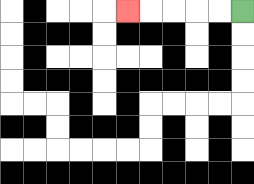{'start': '[10, 0]', 'end': '[5, 0]', 'path_directions': 'L,L,L,L,L', 'path_coordinates': '[[10, 0], [9, 0], [8, 0], [7, 0], [6, 0], [5, 0]]'}